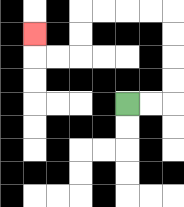{'start': '[5, 4]', 'end': '[1, 1]', 'path_directions': 'R,R,U,U,U,U,L,L,L,L,D,D,L,L,U', 'path_coordinates': '[[5, 4], [6, 4], [7, 4], [7, 3], [7, 2], [7, 1], [7, 0], [6, 0], [5, 0], [4, 0], [3, 0], [3, 1], [3, 2], [2, 2], [1, 2], [1, 1]]'}